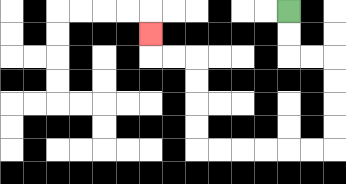{'start': '[12, 0]', 'end': '[6, 1]', 'path_directions': 'D,D,R,R,D,D,D,D,L,L,L,L,L,L,U,U,U,U,L,L,U', 'path_coordinates': '[[12, 0], [12, 1], [12, 2], [13, 2], [14, 2], [14, 3], [14, 4], [14, 5], [14, 6], [13, 6], [12, 6], [11, 6], [10, 6], [9, 6], [8, 6], [8, 5], [8, 4], [8, 3], [8, 2], [7, 2], [6, 2], [6, 1]]'}